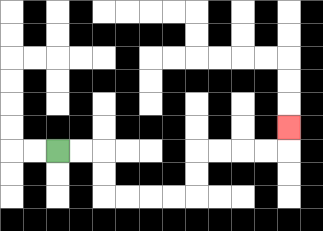{'start': '[2, 6]', 'end': '[12, 5]', 'path_directions': 'R,R,D,D,R,R,R,R,U,U,R,R,R,R,U', 'path_coordinates': '[[2, 6], [3, 6], [4, 6], [4, 7], [4, 8], [5, 8], [6, 8], [7, 8], [8, 8], [8, 7], [8, 6], [9, 6], [10, 6], [11, 6], [12, 6], [12, 5]]'}